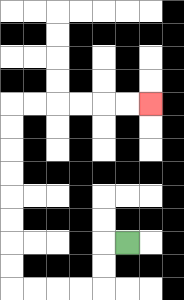{'start': '[5, 10]', 'end': '[6, 4]', 'path_directions': 'L,D,D,L,L,L,L,U,U,U,U,U,U,U,U,R,R,R,R,R,R', 'path_coordinates': '[[5, 10], [4, 10], [4, 11], [4, 12], [3, 12], [2, 12], [1, 12], [0, 12], [0, 11], [0, 10], [0, 9], [0, 8], [0, 7], [0, 6], [0, 5], [0, 4], [1, 4], [2, 4], [3, 4], [4, 4], [5, 4], [6, 4]]'}